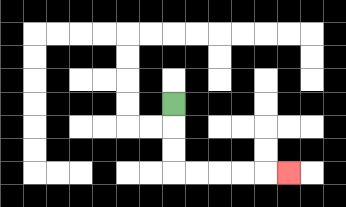{'start': '[7, 4]', 'end': '[12, 7]', 'path_directions': 'D,D,D,R,R,R,R,R', 'path_coordinates': '[[7, 4], [7, 5], [7, 6], [7, 7], [8, 7], [9, 7], [10, 7], [11, 7], [12, 7]]'}